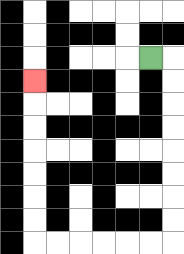{'start': '[6, 2]', 'end': '[1, 3]', 'path_directions': 'R,D,D,D,D,D,D,D,D,L,L,L,L,L,L,U,U,U,U,U,U,U', 'path_coordinates': '[[6, 2], [7, 2], [7, 3], [7, 4], [7, 5], [7, 6], [7, 7], [7, 8], [7, 9], [7, 10], [6, 10], [5, 10], [4, 10], [3, 10], [2, 10], [1, 10], [1, 9], [1, 8], [1, 7], [1, 6], [1, 5], [1, 4], [1, 3]]'}